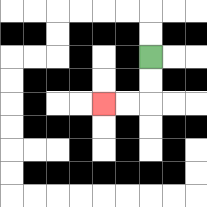{'start': '[6, 2]', 'end': '[4, 4]', 'path_directions': 'D,D,L,L', 'path_coordinates': '[[6, 2], [6, 3], [6, 4], [5, 4], [4, 4]]'}